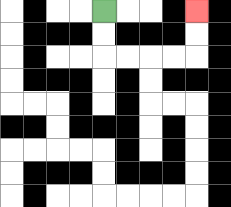{'start': '[4, 0]', 'end': '[8, 0]', 'path_directions': 'D,D,R,R,R,R,U,U', 'path_coordinates': '[[4, 0], [4, 1], [4, 2], [5, 2], [6, 2], [7, 2], [8, 2], [8, 1], [8, 0]]'}